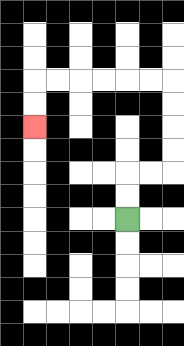{'start': '[5, 9]', 'end': '[1, 5]', 'path_directions': 'U,U,R,R,U,U,U,U,L,L,L,L,L,L,D,D', 'path_coordinates': '[[5, 9], [5, 8], [5, 7], [6, 7], [7, 7], [7, 6], [7, 5], [7, 4], [7, 3], [6, 3], [5, 3], [4, 3], [3, 3], [2, 3], [1, 3], [1, 4], [1, 5]]'}